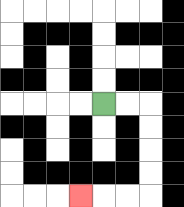{'start': '[4, 4]', 'end': '[3, 8]', 'path_directions': 'R,R,D,D,D,D,L,L,L', 'path_coordinates': '[[4, 4], [5, 4], [6, 4], [6, 5], [6, 6], [6, 7], [6, 8], [5, 8], [4, 8], [3, 8]]'}